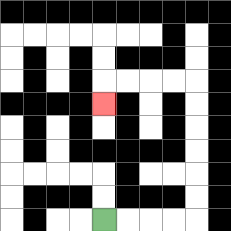{'start': '[4, 9]', 'end': '[4, 4]', 'path_directions': 'R,R,R,R,U,U,U,U,U,U,L,L,L,L,D', 'path_coordinates': '[[4, 9], [5, 9], [6, 9], [7, 9], [8, 9], [8, 8], [8, 7], [8, 6], [8, 5], [8, 4], [8, 3], [7, 3], [6, 3], [5, 3], [4, 3], [4, 4]]'}